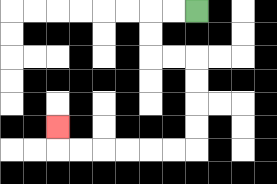{'start': '[8, 0]', 'end': '[2, 5]', 'path_directions': 'L,L,D,D,R,R,D,D,D,D,L,L,L,L,L,L,U', 'path_coordinates': '[[8, 0], [7, 0], [6, 0], [6, 1], [6, 2], [7, 2], [8, 2], [8, 3], [8, 4], [8, 5], [8, 6], [7, 6], [6, 6], [5, 6], [4, 6], [3, 6], [2, 6], [2, 5]]'}